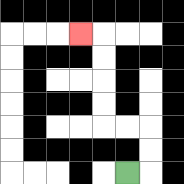{'start': '[5, 7]', 'end': '[3, 1]', 'path_directions': 'R,U,U,L,L,U,U,U,U,L', 'path_coordinates': '[[5, 7], [6, 7], [6, 6], [6, 5], [5, 5], [4, 5], [4, 4], [4, 3], [4, 2], [4, 1], [3, 1]]'}